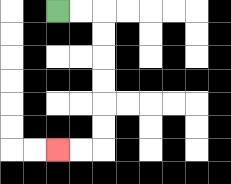{'start': '[2, 0]', 'end': '[2, 6]', 'path_directions': 'R,R,D,D,D,D,D,D,L,L', 'path_coordinates': '[[2, 0], [3, 0], [4, 0], [4, 1], [4, 2], [4, 3], [4, 4], [4, 5], [4, 6], [3, 6], [2, 6]]'}